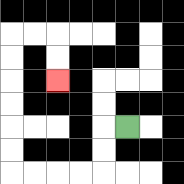{'start': '[5, 5]', 'end': '[2, 3]', 'path_directions': 'L,D,D,L,L,L,L,U,U,U,U,U,U,R,R,D,D', 'path_coordinates': '[[5, 5], [4, 5], [4, 6], [4, 7], [3, 7], [2, 7], [1, 7], [0, 7], [0, 6], [0, 5], [0, 4], [0, 3], [0, 2], [0, 1], [1, 1], [2, 1], [2, 2], [2, 3]]'}